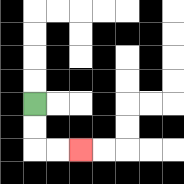{'start': '[1, 4]', 'end': '[3, 6]', 'path_directions': 'D,D,R,R', 'path_coordinates': '[[1, 4], [1, 5], [1, 6], [2, 6], [3, 6]]'}